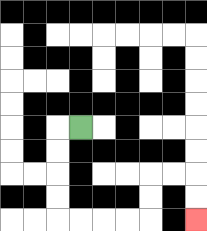{'start': '[3, 5]', 'end': '[8, 9]', 'path_directions': 'L,D,D,D,D,R,R,R,R,U,U,R,R,D,D', 'path_coordinates': '[[3, 5], [2, 5], [2, 6], [2, 7], [2, 8], [2, 9], [3, 9], [4, 9], [5, 9], [6, 9], [6, 8], [6, 7], [7, 7], [8, 7], [8, 8], [8, 9]]'}